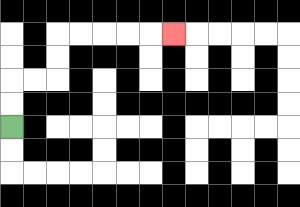{'start': '[0, 5]', 'end': '[7, 1]', 'path_directions': 'U,U,R,R,U,U,R,R,R,R,R', 'path_coordinates': '[[0, 5], [0, 4], [0, 3], [1, 3], [2, 3], [2, 2], [2, 1], [3, 1], [4, 1], [5, 1], [6, 1], [7, 1]]'}